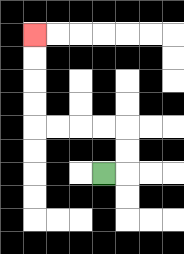{'start': '[4, 7]', 'end': '[1, 1]', 'path_directions': 'R,U,U,L,L,L,L,U,U,U,U', 'path_coordinates': '[[4, 7], [5, 7], [5, 6], [5, 5], [4, 5], [3, 5], [2, 5], [1, 5], [1, 4], [1, 3], [1, 2], [1, 1]]'}